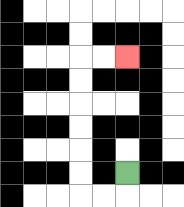{'start': '[5, 7]', 'end': '[5, 2]', 'path_directions': 'D,L,L,U,U,U,U,U,U,R,R', 'path_coordinates': '[[5, 7], [5, 8], [4, 8], [3, 8], [3, 7], [3, 6], [3, 5], [3, 4], [3, 3], [3, 2], [4, 2], [5, 2]]'}